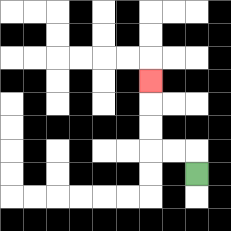{'start': '[8, 7]', 'end': '[6, 3]', 'path_directions': 'U,L,L,U,U,U', 'path_coordinates': '[[8, 7], [8, 6], [7, 6], [6, 6], [6, 5], [6, 4], [6, 3]]'}